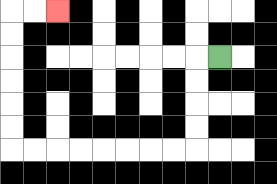{'start': '[9, 2]', 'end': '[2, 0]', 'path_directions': 'L,D,D,D,D,L,L,L,L,L,L,L,L,U,U,U,U,U,U,R,R', 'path_coordinates': '[[9, 2], [8, 2], [8, 3], [8, 4], [8, 5], [8, 6], [7, 6], [6, 6], [5, 6], [4, 6], [3, 6], [2, 6], [1, 6], [0, 6], [0, 5], [0, 4], [0, 3], [0, 2], [0, 1], [0, 0], [1, 0], [2, 0]]'}